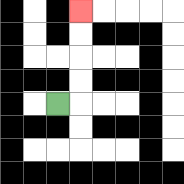{'start': '[2, 4]', 'end': '[3, 0]', 'path_directions': 'R,U,U,U,U', 'path_coordinates': '[[2, 4], [3, 4], [3, 3], [3, 2], [3, 1], [3, 0]]'}